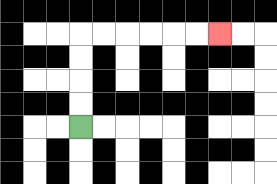{'start': '[3, 5]', 'end': '[9, 1]', 'path_directions': 'U,U,U,U,R,R,R,R,R,R', 'path_coordinates': '[[3, 5], [3, 4], [3, 3], [3, 2], [3, 1], [4, 1], [5, 1], [6, 1], [7, 1], [8, 1], [9, 1]]'}